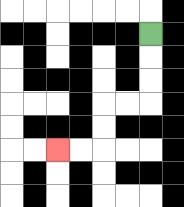{'start': '[6, 1]', 'end': '[2, 6]', 'path_directions': 'D,D,D,L,L,D,D,L,L', 'path_coordinates': '[[6, 1], [6, 2], [6, 3], [6, 4], [5, 4], [4, 4], [4, 5], [4, 6], [3, 6], [2, 6]]'}